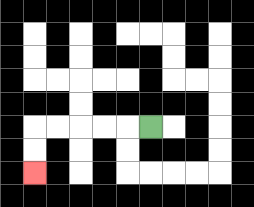{'start': '[6, 5]', 'end': '[1, 7]', 'path_directions': 'L,L,L,L,L,D,D', 'path_coordinates': '[[6, 5], [5, 5], [4, 5], [3, 5], [2, 5], [1, 5], [1, 6], [1, 7]]'}